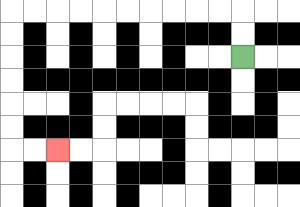{'start': '[10, 2]', 'end': '[2, 6]', 'path_directions': 'U,U,L,L,L,L,L,L,L,L,L,L,D,D,D,D,D,D,R,R', 'path_coordinates': '[[10, 2], [10, 1], [10, 0], [9, 0], [8, 0], [7, 0], [6, 0], [5, 0], [4, 0], [3, 0], [2, 0], [1, 0], [0, 0], [0, 1], [0, 2], [0, 3], [0, 4], [0, 5], [0, 6], [1, 6], [2, 6]]'}